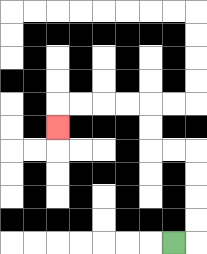{'start': '[7, 10]', 'end': '[2, 5]', 'path_directions': 'R,U,U,U,U,L,L,U,U,L,L,L,L,D', 'path_coordinates': '[[7, 10], [8, 10], [8, 9], [8, 8], [8, 7], [8, 6], [7, 6], [6, 6], [6, 5], [6, 4], [5, 4], [4, 4], [3, 4], [2, 4], [2, 5]]'}